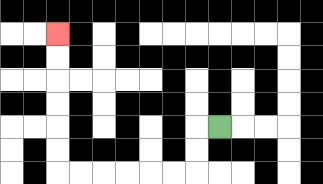{'start': '[9, 5]', 'end': '[2, 1]', 'path_directions': 'L,D,D,L,L,L,L,L,L,U,U,U,U,U,U', 'path_coordinates': '[[9, 5], [8, 5], [8, 6], [8, 7], [7, 7], [6, 7], [5, 7], [4, 7], [3, 7], [2, 7], [2, 6], [2, 5], [2, 4], [2, 3], [2, 2], [2, 1]]'}